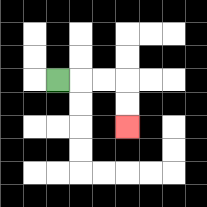{'start': '[2, 3]', 'end': '[5, 5]', 'path_directions': 'R,R,R,D,D', 'path_coordinates': '[[2, 3], [3, 3], [4, 3], [5, 3], [5, 4], [5, 5]]'}